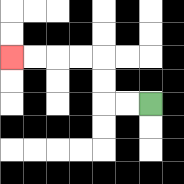{'start': '[6, 4]', 'end': '[0, 2]', 'path_directions': 'L,L,U,U,L,L,L,L', 'path_coordinates': '[[6, 4], [5, 4], [4, 4], [4, 3], [4, 2], [3, 2], [2, 2], [1, 2], [0, 2]]'}